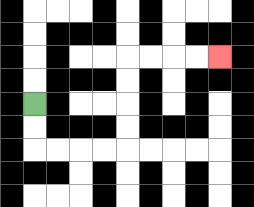{'start': '[1, 4]', 'end': '[9, 2]', 'path_directions': 'D,D,R,R,R,R,U,U,U,U,R,R,R,R', 'path_coordinates': '[[1, 4], [1, 5], [1, 6], [2, 6], [3, 6], [4, 6], [5, 6], [5, 5], [5, 4], [5, 3], [5, 2], [6, 2], [7, 2], [8, 2], [9, 2]]'}